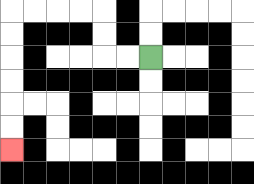{'start': '[6, 2]', 'end': '[0, 6]', 'path_directions': 'L,L,U,U,L,L,L,L,D,D,D,D,D,D', 'path_coordinates': '[[6, 2], [5, 2], [4, 2], [4, 1], [4, 0], [3, 0], [2, 0], [1, 0], [0, 0], [0, 1], [0, 2], [0, 3], [0, 4], [0, 5], [0, 6]]'}